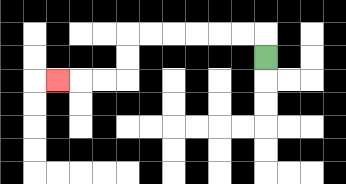{'start': '[11, 2]', 'end': '[2, 3]', 'path_directions': 'U,L,L,L,L,L,L,D,D,L,L,L', 'path_coordinates': '[[11, 2], [11, 1], [10, 1], [9, 1], [8, 1], [7, 1], [6, 1], [5, 1], [5, 2], [5, 3], [4, 3], [3, 3], [2, 3]]'}